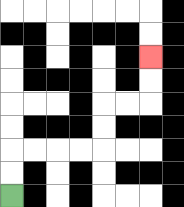{'start': '[0, 8]', 'end': '[6, 2]', 'path_directions': 'U,U,R,R,R,R,U,U,R,R,U,U', 'path_coordinates': '[[0, 8], [0, 7], [0, 6], [1, 6], [2, 6], [3, 6], [4, 6], [4, 5], [4, 4], [5, 4], [6, 4], [6, 3], [6, 2]]'}